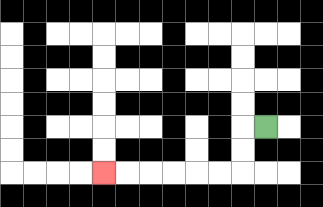{'start': '[11, 5]', 'end': '[4, 7]', 'path_directions': 'L,D,D,L,L,L,L,L,L', 'path_coordinates': '[[11, 5], [10, 5], [10, 6], [10, 7], [9, 7], [8, 7], [7, 7], [6, 7], [5, 7], [4, 7]]'}